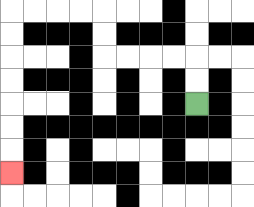{'start': '[8, 4]', 'end': '[0, 7]', 'path_directions': 'U,U,L,L,L,L,U,U,L,L,L,L,D,D,D,D,D,D,D', 'path_coordinates': '[[8, 4], [8, 3], [8, 2], [7, 2], [6, 2], [5, 2], [4, 2], [4, 1], [4, 0], [3, 0], [2, 0], [1, 0], [0, 0], [0, 1], [0, 2], [0, 3], [0, 4], [0, 5], [0, 6], [0, 7]]'}